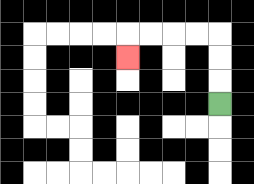{'start': '[9, 4]', 'end': '[5, 2]', 'path_directions': 'U,U,U,L,L,L,L,D', 'path_coordinates': '[[9, 4], [9, 3], [9, 2], [9, 1], [8, 1], [7, 1], [6, 1], [5, 1], [5, 2]]'}